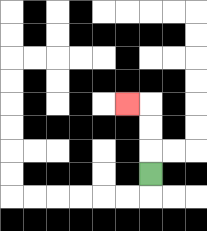{'start': '[6, 7]', 'end': '[5, 4]', 'path_directions': 'U,U,U,L', 'path_coordinates': '[[6, 7], [6, 6], [6, 5], [6, 4], [5, 4]]'}